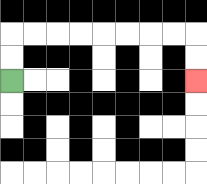{'start': '[0, 3]', 'end': '[8, 3]', 'path_directions': 'U,U,R,R,R,R,R,R,R,R,D,D', 'path_coordinates': '[[0, 3], [0, 2], [0, 1], [1, 1], [2, 1], [3, 1], [4, 1], [5, 1], [6, 1], [7, 1], [8, 1], [8, 2], [8, 3]]'}